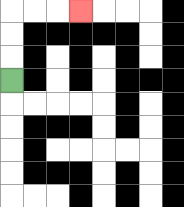{'start': '[0, 3]', 'end': '[3, 0]', 'path_directions': 'U,U,U,R,R,R', 'path_coordinates': '[[0, 3], [0, 2], [0, 1], [0, 0], [1, 0], [2, 0], [3, 0]]'}